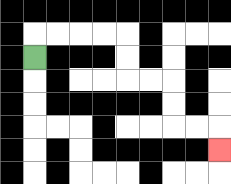{'start': '[1, 2]', 'end': '[9, 6]', 'path_directions': 'U,R,R,R,R,D,D,R,R,D,D,R,R,D', 'path_coordinates': '[[1, 2], [1, 1], [2, 1], [3, 1], [4, 1], [5, 1], [5, 2], [5, 3], [6, 3], [7, 3], [7, 4], [7, 5], [8, 5], [9, 5], [9, 6]]'}